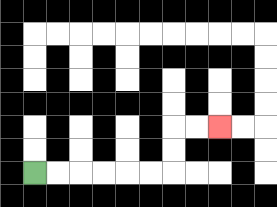{'start': '[1, 7]', 'end': '[9, 5]', 'path_directions': 'R,R,R,R,R,R,U,U,R,R', 'path_coordinates': '[[1, 7], [2, 7], [3, 7], [4, 7], [5, 7], [6, 7], [7, 7], [7, 6], [7, 5], [8, 5], [9, 5]]'}